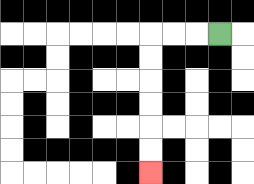{'start': '[9, 1]', 'end': '[6, 7]', 'path_directions': 'L,L,L,D,D,D,D,D,D', 'path_coordinates': '[[9, 1], [8, 1], [7, 1], [6, 1], [6, 2], [6, 3], [6, 4], [6, 5], [6, 6], [6, 7]]'}